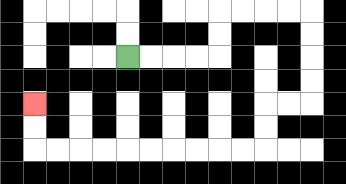{'start': '[5, 2]', 'end': '[1, 4]', 'path_directions': 'R,R,R,R,U,U,R,R,R,R,D,D,D,D,L,L,D,D,L,L,L,L,L,L,L,L,L,L,U,U', 'path_coordinates': '[[5, 2], [6, 2], [7, 2], [8, 2], [9, 2], [9, 1], [9, 0], [10, 0], [11, 0], [12, 0], [13, 0], [13, 1], [13, 2], [13, 3], [13, 4], [12, 4], [11, 4], [11, 5], [11, 6], [10, 6], [9, 6], [8, 6], [7, 6], [6, 6], [5, 6], [4, 6], [3, 6], [2, 6], [1, 6], [1, 5], [1, 4]]'}